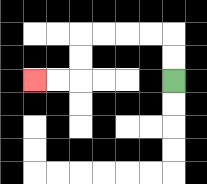{'start': '[7, 3]', 'end': '[1, 3]', 'path_directions': 'U,U,L,L,L,L,D,D,L,L', 'path_coordinates': '[[7, 3], [7, 2], [7, 1], [6, 1], [5, 1], [4, 1], [3, 1], [3, 2], [3, 3], [2, 3], [1, 3]]'}